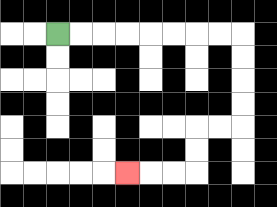{'start': '[2, 1]', 'end': '[5, 7]', 'path_directions': 'R,R,R,R,R,R,R,R,D,D,D,D,L,L,D,D,L,L,L', 'path_coordinates': '[[2, 1], [3, 1], [4, 1], [5, 1], [6, 1], [7, 1], [8, 1], [9, 1], [10, 1], [10, 2], [10, 3], [10, 4], [10, 5], [9, 5], [8, 5], [8, 6], [8, 7], [7, 7], [6, 7], [5, 7]]'}